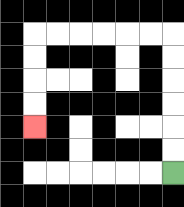{'start': '[7, 7]', 'end': '[1, 5]', 'path_directions': 'U,U,U,U,U,U,L,L,L,L,L,L,D,D,D,D', 'path_coordinates': '[[7, 7], [7, 6], [7, 5], [7, 4], [7, 3], [7, 2], [7, 1], [6, 1], [5, 1], [4, 1], [3, 1], [2, 1], [1, 1], [1, 2], [1, 3], [1, 4], [1, 5]]'}